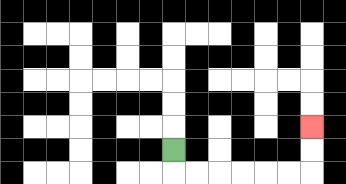{'start': '[7, 6]', 'end': '[13, 5]', 'path_directions': 'D,R,R,R,R,R,R,U,U', 'path_coordinates': '[[7, 6], [7, 7], [8, 7], [9, 7], [10, 7], [11, 7], [12, 7], [13, 7], [13, 6], [13, 5]]'}